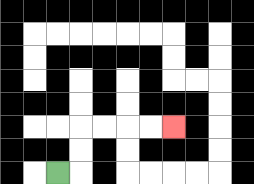{'start': '[2, 7]', 'end': '[7, 5]', 'path_directions': 'R,U,U,R,R,R,R', 'path_coordinates': '[[2, 7], [3, 7], [3, 6], [3, 5], [4, 5], [5, 5], [6, 5], [7, 5]]'}